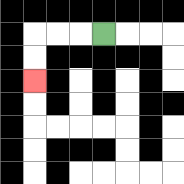{'start': '[4, 1]', 'end': '[1, 3]', 'path_directions': 'L,L,L,D,D', 'path_coordinates': '[[4, 1], [3, 1], [2, 1], [1, 1], [1, 2], [1, 3]]'}